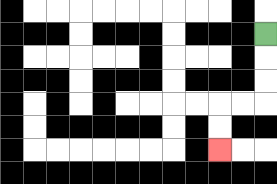{'start': '[11, 1]', 'end': '[9, 6]', 'path_directions': 'D,D,D,L,L,D,D', 'path_coordinates': '[[11, 1], [11, 2], [11, 3], [11, 4], [10, 4], [9, 4], [9, 5], [9, 6]]'}